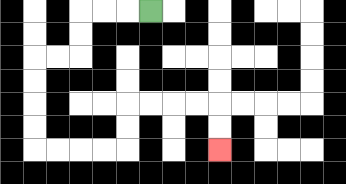{'start': '[6, 0]', 'end': '[9, 6]', 'path_directions': 'L,L,L,D,D,L,L,D,D,D,D,R,R,R,R,U,U,R,R,R,R,D,D', 'path_coordinates': '[[6, 0], [5, 0], [4, 0], [3, 0], [3, 1], [3, 2], [2, 2], [1, 2], [1, 3], [1, 4], [1, 5], [1, 6], [2, 6], [3, 6], [4, 6], [5, 6], [5, 5], [5, 4], [6, 4], [7, 4], [8, 4], [9, 4], [9, 5], [9, 6]]'}